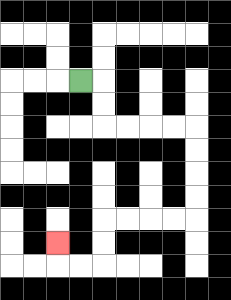{'start': '[3, 3]', 'end': '[2, 10]', 'path_directions': 'R,D,D,R,R,R,R,D,D,D,D,L,L,L,L,D,D,L,L,U', 'path_coordinates': '[[3, 3], [4, 3], [4, 4], [4, 5], [5, 5], [6, 5], [7, 5], [8, 5], [8, 6], [8, 7], [8, 8], [8, 9], [7, 9], [6, 9], [5, 9], [4, 9], [4, 10], [4, 11], [3, 11], [2, 11], [2, 10]]'}